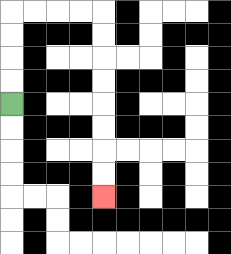{'start': '[0, 4]', 'end': '[4, 8]', 'path_directions': 'U,U,U,U,R,R,R,R,D,D,D,D,D,D,D,D', 'path_coordinates': '[[0, 4], [0, 3], [0, 2], [0, 1], [0, 0], [1, 0], [2, 0], [3, 0], [4, 0], [4, 1], [4, 2], [4, 3], [4, 4], [4, 5], [4, 6], [4, 7], [4, 8]]'}